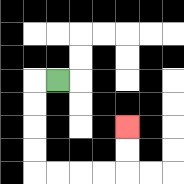{'start': '[2, 3]', 'end': '[5, 5]', 'path_directions': 'L,D,D,D,D,R,R,R,R,U,U', 'path_coordinates': '[[2, 3], [1, 3], [1, 4], [1, 5], [1, 6], [1, 7], [2, 7], [3, 7], [4, 7], [5, 7], [5, 6], [5, 5]]'}